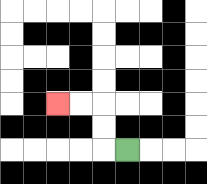{'start': '[5, 6]', 'end': '[2, 4]', 'path_directions': 'L,U,U,L,L', 'path_coordinates': '[[5, 6], [4, 6], [4, 5], [4, 4], [3, 4], [2, 4]]'}